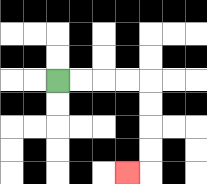{'start': '[2, 3]', 'end': '[5, 7]', 'path_directions': 'R,R,R,R,D,D,D,D,L', 'path_coordinates': '[[2, 3], [3, 3], [4, 3], [5, 3], [6, 3], [6, 4], [6, 5], [6, 6], [6, 7], [5, 7]]'}